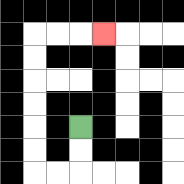{'start': '[3, 5]', 'end': '[4, 1]', 'path_directions': 'D,D,L,L,U,U,U,U,U,U,R,R,R', 'path_coordinates': '[[3, 5], [3, 6], [3, 7], [2, 7], [1, 7], [1, 6], [1, 5], [1, 4], [1, 3], [1, 2], [1, 1], [2, 1], [3, 1], [4, 1]]'}